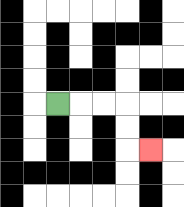{'start': '[2, 4]', 'end': '[6, 6]', 'path_directions': 'R,R,R,D,D,R', 'path_coordinates': '[[2, 4], [3, 4], [4, 4], [5, 4], [5, 5], [5, 6], [6, 6]]'}